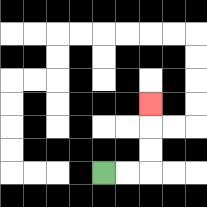{'start': '[4, 7]', 'end': '[6, 4]', 'path_directions': 'R,R,U,U,U', 'path_coordinates': '[[4, 7], [5, 7], [6, 7], [6, 6], [6, 5], [6, 4]]'}